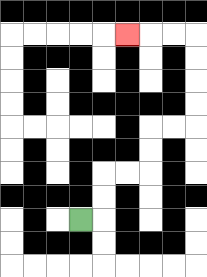{'start': '[3, 9]', 'end': '[5, 1]', 'path_directions': 'R,U,U,R,R,U,U,R,R,U,U,U,U,L,L,L', 'path_coordinates': '[[3, 9], [4, 9], [4, 8], [4, 7], [5, 7], [6, 7], [6, 6], [6, 5], [7, 5], [8, 5], [8, 4], [8, 3], [8, 2], [8, 1], [7, 1], [6, 1], [5, 1]]'}